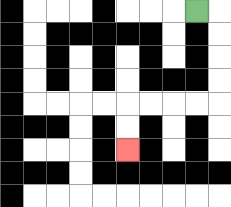{'start': '[8, 0]', 'end': '[5, 6]', 'path_directions': 'R,D,D,D,D,L,L,L,L,D,D', 'path_coordinates': '[[8, 0], [9, 0], [9, 1], [9, 2], [9, 3], [9, 4], [8, 4], [7, 4], [6, 4], [5, 4], [5, 5], [5, 6]]'}